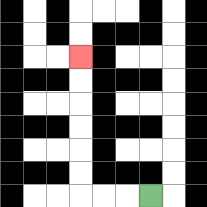{'start': '[6, 8]', 'end': '[3, 2]', 'path_directions': 'L,L,L,U,U,U,U,U,U', 'path_coordinates': '[[6, 8], [5, 8], [4, 8], [3, 8], [3, 7], [3, 6], [3, 5], [3, 4], [3, 3], [3, 2]]'}